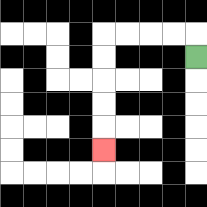{'start': '[8, 2]', 'end': '[4, 6]', 'path_directions': 'U,L,L,L,L,D,D,D,D,D', 'path_coordinates': '[[8, 2], [8, 1], [7, 1], [6, 1], [5, 1], [4, 1], [4, 2], [4, 3], [4, 4], [4, 5], [4, 6]]'}